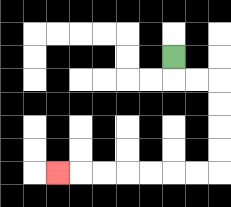{'start': '[7, 2]', 'end': '[2, 7]', 'path_directions': 'D,R,R,D,D,D,D,L,L,L,L,L,L,L', 'path_coordinates': '[[7, 2], [7, 3], [8, 3], [9, 3], [9, 4], [9, 5], [9, 6], [9, 7], [8, 7], [7, 7], [6, 7], [5, 7], [4, 7], [3, 7], [2, 7]]'}